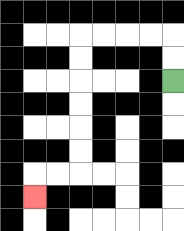{'start': '[7, 3]', 'end': '[1, 8]', 'path_directions': 'U,U,L,L,L,L,D,D,D,D,D,D,L,L,D', 'path_coordinates': '[[7, 3], [7, 2], [7, 1], [6, 1], [5, 1], [4, 1], [3, 1], [3, 2], [3, 3], [3, 4], [3, 5], [3, 6], [3, 7], [2, 7], [1, 7], [1, 8]]'}